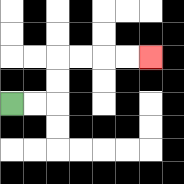{'start': '[0, 4]', 'end': '[6, 2]', 'path_directions': 'R,R,U,U,R,R,R,R', 'path_coordinates': '[[0, 4], [1, 4], [2, 4], [2, 3], [2, 2], [3, 2], [4, 2], [5, 2], [6, 2]]'}